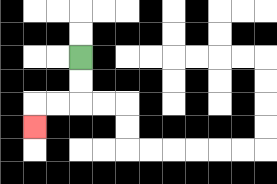{'start': '[3, 2]', 'end': '[1, 5]', 'path_directions': 'D,D,L,L,D', 'path_coordinates': '[[3, 2], [3, 3], [3, 4], [2, 4], [1, 4], [1, 5]]'}